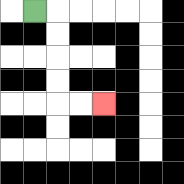{'start': '[1, 0]', 'end': '[4, 4]', 'path_directions': 'R,D,D,D,D,R,R', 'path_coordinates': '[[1, 0], [2, 0], [2, 1], [2, 2], [2, 3], [2, 4], [3, 4], [4, 4]]'}